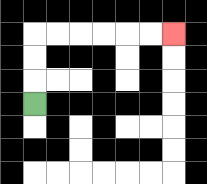{'start': '[1, 4]', 'end': '[7, 1]', 'path_directions': 'U,U,U,R,R,R,R,R,R', 'path_coordinates': '[[1, 4], [1, 3], [1, 2], [1, 1], [2, 1], [3, 1], [4, 1], [5, 1], [6, 1], [7, 1]]'}